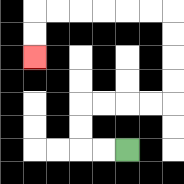{'start': '[5, 6]', 'end': '[1, 2]', 'path_directions': 'L,L,U,U,R,R,R,R,U,U,U,U,L,L,L,L,L,L,D,D', 'path_coordinates': '[[5, 6], [4, 6], [3, 6], [3, 5], [3, 4], [4, 4], [5, 4], [6, 4], [7, 4], [7, 3], [7, 2], [7, 1], [7, 0], [6, 0], [5, 0], [4, 0], [3, 0], [2, 0], [1, 0], [1, 1], [1, 2]]'}